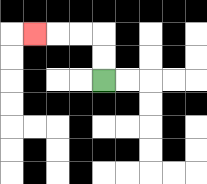{'start': '[4, 3]', 'end': '[1, 1]', 'path_directions': 'U,U,L,L,L', 'path_coordinates': '[[4, 3], [4, 2], [4, 1], [3, 1], [2, 1], [1, 1]]'}